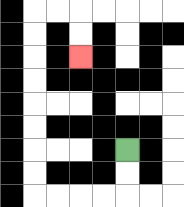{'start': '[5, 6]', 'end': '[3, 2]', 'path_directions': 'D,D,L,L,L,L,U,U,U,U,U,U,U,U,R,R,D,D', 'path_coordinates': '[[5, 6], [5, 7], [5, 8], [4, 8], [3, 8], [2, 8], [1, 8], [1, 7], [1, 6], [1, 5], [1, 4], [1, 3], [1, 2], [1, 1], [1, 0], [2, 0], [3, 0], [3, 1], [3, 2]]'}